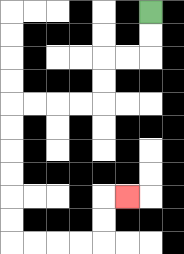{'start': '[6, 0]', 'end': '[5, 8]', 'path_directions': 'D,D,L,L,D,D,L,L,L,L,D,D,D,D,D,D,R,R,R,R,U,U,R', 'path_coordinates': '[[6, 0], [6, 1], [6, 2], [5, 2], [4, 2], [4, 3], [4, 4], [3, 4], [2, 4], [1, 4], [0, 4], [0, 5], [0, 6], [0, 7], [0, 8], [0, 9], [0, 10], [1, 10], [2, 10], [3, 10], [4, 10], [4, 9], [4, 8], [5, 8]]'}